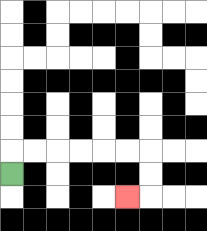{'start': '[0, 7]', 'end': '[5, 8]', 'path_directions': 'U,R,R,R,R,R,R,D,D,L', 'path_coordinates': '[[0, 7], [0, 6], [1, 6], [2, 6], [3, 6], [4, 6], [5, 6], [6, 6], [6, 7], [6, 8], [5, 8]]'}